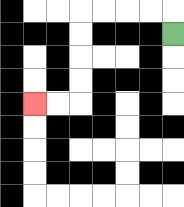{'start': '[7, 1]', 'end': '[1, 4]', 'path_directions': 'U,L,L,L,L,D,D,D,D,L,L', 'path_coordinates': '[[7, 1], [7, 0], [6, 0], [5, 0], [4, 0], [3, 0], [3, 1], [3, 2], [3, 3], [3, 4], [2, 4], [1, 4]]'}